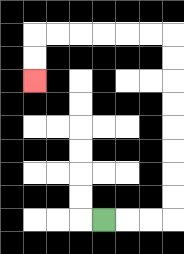{'start': '[4, 9]', 'end': '[1, 3]', 'path_directions': 'R,R,R,U,U,U,U,U,U,U,U,L,L,L,L,L,L,D,D', 'path_coordinates': '[[4, 9], [5, 9], [6, 9], [7, 9], [7, 8], [7, 7], [7, 6], [7, 5], [7, 4], [7, 3], [7, 2], [7, 1], [6, 1], [5, 1], [4, 1], [3, 1], [2, 1], [1, 1], [1, 2], [1, 3]]'}